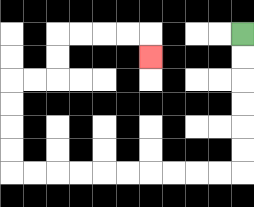{'start': '[10, 1]', 'end': '[6, 2]', 'path_directions': 'D,D,D,D,D,D,L,L,L,L,L,L,L,L,L,L,U,U,U,U,R,R,U,U,R,R,R,R,D', 'path_coordinates': '[[10, 1], [10, 2], [10, 3], [10, 4], [10, 5], [10, 6], [10, 7], [9, 7], [8, 7], [7, 7], [6, 7], [5, 7], [4, 7], [3, 7], [2, 7], [1, 7], [0, 7], [0, 6], [0, 5], [0, 4], [0, 3], [1, 3], [2, 3], [2, 2], [2, 1], [3, 1], [4, 1], [5, 1], [6, 1], [6, 2]]'}